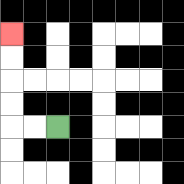{'start': '[2, 5]', 'end': '[0, 1]', 'path_directions': 'L,L,U,U,U,U', 'path_coordinates': '[[2, 5], [1, 5], [0, 5], [0, 4], [0, 3], [0, 2], [0, 1]]'}